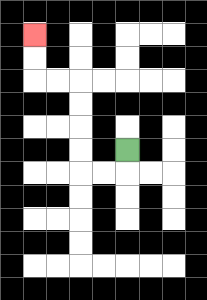{'start': '[5, 6]', 'end': '[1, 1]', 'path_directions': 'D,L,L,U,U,U,U,L,L,U,U', 'path_coordinates': '[[5, 6], [5, 7], [4, 7], [3, 7], [3, 6], [3, 5], [3, 4], [3, 3], [2, 3], [1, 3], [1, 2], [1, 1]]'}